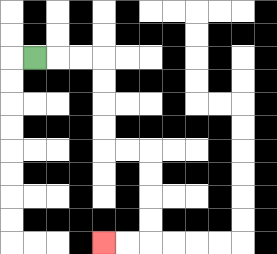{'start': '[1, 2]', 'end': '[4, 10]', 'path_directions': 'R,R,R,D,D,D,D,R,R,D,D,D,D,L,L', 'path_coordinates': '[[1, 2], [2, 2], [3, 2], [4, 2], [4, 3], [4, 4], [4, 5], [4, 6], [5, 6], [6, 6], [6, 7], [6, 8], [6, 9], [6, 10], [5, 10], [4, 10]]'}